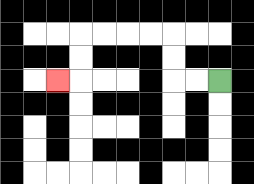{'start': '[9, 3]', 'end': '[2, 3]', 'path_directions': 'L,L,U,U,L,L,L,L,D,D,L', 'path_coordinates': '[[9, 3], [8, 3], [7, 3], [7, 2], [7, 1], [6, 1], [5, 1], [4, 1], [3, 1], [3, 2], [3, 3], [2, 3]]'}